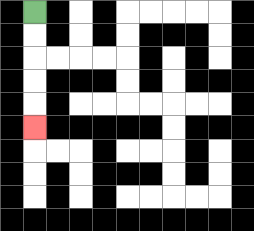{'start': '[1, 0]', 'end': '[1, 5]', 'path_directions': 'D,D,D,D,D', 'path_coordinates': '[[1, 0], [1, 1], [1, 2], [1, 3], [1, 4], [1, 5]]'}